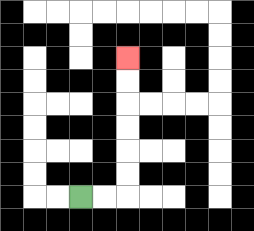{'start': '[3, 8]', 'end': '[5, 2]', 'path_directions': 'R,R,U,U,U,U,U,U', 'path_coordinates': '[[3, 8], [4, 8], [5, 8], [5, 7], [5, 6], [5, 5], [5, 4], [5, 3], [5, 2]]'}